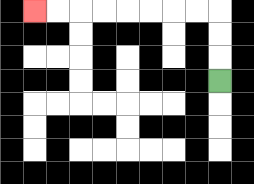{'start': '[9, 3]', 'end': '[1, 0]', 'path_directions': 'U,U,U,L,L,L,L,L,L,L,L', 'path_coordinates': '[[9, 3], [9, 2], [9, 1], [9, 0], [8, 0], [7, 0], [6, 0], [5, 0], [4, 0], [3, 0], [2, 0], [1, 0]]'}